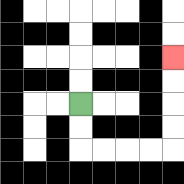{'start': '[3, 4]', 'end': '[7, 2]', 'path_directions': 'D,D,R,R,R,R,U,U,U,U', 'path_coordinates': '[[3, 4], [3, 5], [3, 6], [4, 6], [5, 6], [6, 6], [7, 6], [7, 5], [7, 4], [7, 3], [7, 2]]'}